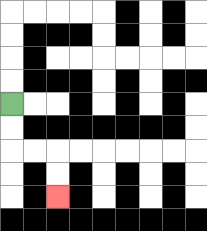{'start': '[0, 4]', 'end': '[2, 8]', 'path_directions': 'D,D,R,R,D,D', 'path_coordinates': '[[0, 4], [0, 5], [0, 6], [1, 6], [2, 6], [2, 7], [2, 8]]'}